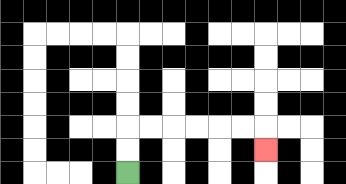{'start': '[5, 7]', 'end': '[11, 6]', 'path_directions': 'U,U,R,R,R,R,R,R,D', 'path_coordinates': '[[5, 7], [5, 6], [5, 5], [6, 5], [7, 5], [8, 5], [9, 5], [10, 5], [11, 5], [11, 6]]'}